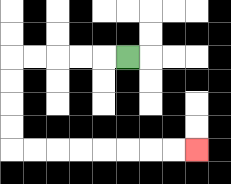{'start': '[5, 2]', 'end': '[8, 6]', 'path_directions': 'L,L,L,L,L,D,D,D,D,R,R,R,R,R,R,R,R', 'path_coordinates': '[[5, 2], [4, 2], [3, 2], [2, 2], [1, 2], [0, 2], [0, 3], [0, 4], [0, 5], [0, 6], [1, 6], [2, 6], [3, 6], [4, 6], [5, 6], [6, 6], [7, 6], [8, 6]]'}